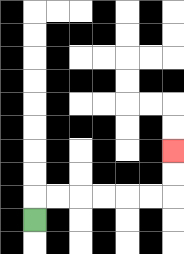{'start': '[1, 9]', 'end': '[7, 6]', 'path_directions': 'U,R,R,R,R,R,R,U,U', 'path_coordinates': '[[1, 9], [1, 8], [2, 8], [3, 8], [4, 8], [5, 8], [6, 8], [7, 8], [7, 7], [7, 6]]'}